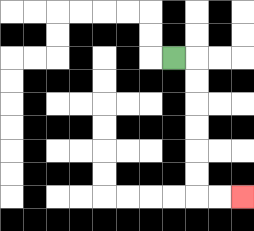{'start': '[7, 2]', 'end': '[10, 8]', 'path_directions': 'R,D,D,D,D,D,D,R,R', 'path_coordinates': '[[7, 2], [8, 2], [8, 3], [8, 4], [8, 5], [8, 6], [8, 7], [8, 8], [9, 8], [10, 8]]'}